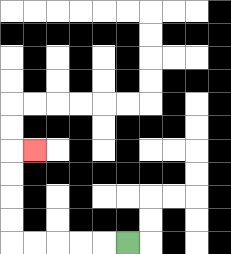{'start': '[5, 10]', 'end': '[1, 6]', 'path_directions': 'L,L,L,L,L,U,U,U,U,R', 'path_coordinates': '[[5, 10], [4, 10], [3, 10], [2, 10], [1, 10], [0, 10], [0, 9], [0, 8], [0, 7], [0, 6], [1, 6]]'}